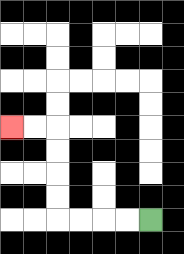{'start': '[6, 9]', 'end': '[0, 5]', 'path_directions': 'L,L,L,L,U,U,U,U,L,L', 'path_coordinates': '[[6, 9], [5, 9], [4, 9], [3, 9], [2, 9], [2, 8], [2, 7], [2, 6], [2, 5], [1, 5], [0, 5]]'}